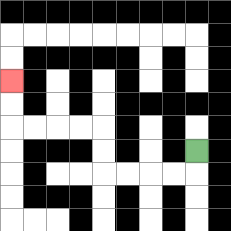{'start': '[8, 6]', 'end': '[0, 3]', 'path_directions': 'D,L,L,L,L,U,U,L,L,L,L,U,U', 'path_coordinates': '[[8, 6], [8, 7], [7, 7], [6, 7], [5, 7], [4, 7], [4, 6], [4, 5], [3, 5], [2, 5], [1, 5], [0, 5], [0, 4], [0, 3]]'}